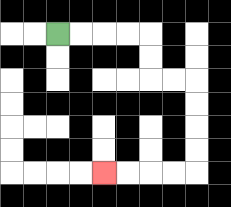{'start': '[2, 1]', 'end': '[4, 7]', 'path_directions': 'R,R,R,R,D,D,R,R,D,D,D,D,L,L,L,L', 'path_coordinates': '[[2, 1], [3, 1], [4, 1], [5, 1], [6, 1], [6, 2], [6, 3], [7, 3], [8, 3], [8, 4], [8, 5], [8, 6], [8, 7], [7, 7], [6, 7], [5, 7], [4, 7]]'}